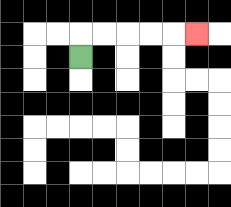{'start': '[3, 2]', 'end': '[8, 1]', 'path_directions': 'U,R,R,R,R,R', 'path_coordinates': '[[3, 2], [3, 1], [4, 1], [5, 1], [6, 1], [7, 1], [8, 1]]'}